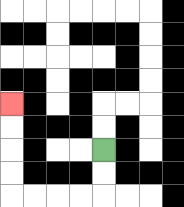{'start': '[4, 6]', 'end': '[0, 4]', 'path_directions': 'D,D,L,L,L,L,U,U,U,U', 'path_coordinates': '[[4, 6], [4, 7], [4, 8], [3, 8], [2, 8], [1, 8], [0, 8], [0, 7], [0, 6], [0, 5], [0, 4]]'}